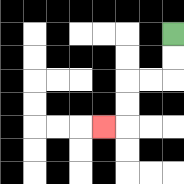{'start': '[7, 1]', 'end': '[4, 5]', 'path_directions': 'D,D,L,L,D,D,L', 'path_coordinates': '[[7, 1], [7, 2], [7, 3], [6, 3], [5, 3], [5, 4], [5, 5], [4, 5]]'}